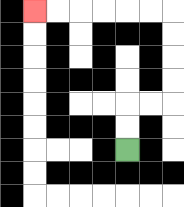{'start': '[5, 6]', 'end': '[1, 0]', 'path_directions': 'U,U,R,R,U,U,U,U,L,L,L,L,L,L', 'path_coordinates': '[[5, 6], [5, 5], [5, 4], [6, 4], [7, 4], [7, 3], [7, 2], [7, 1], [7, 0], [6, 0], [5, 0], [4, 0], [3, 0], [2, 0], [1, 0]]'}